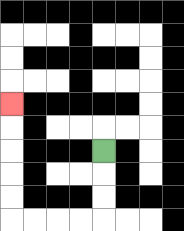{'start': '[4, 6]', 'end': '[0, 4]', 'path_directions': 'D,D,D,L,L,L,L,U,U,U,U,U', 'path_coordinates': '[[4, 6], [4, 7], [4, 8], [4, 9], [3, 9], [2, 9], [1, 9], [0, 9], [0, 8], [0, 7], [0, 6], [0, 5], [0, 4]]'}